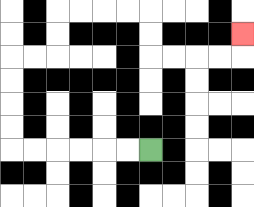{'start': '[6, 6]', 'end': '[10, 1]', 'path_directions': 'L,L,L,L,L,L,U,U,U,U,R,R,U,U,R,R,R,R,D,D,R,R,R,R,U', 'path_coordinates': '[[6, 6], [5, 6], [4, 6], [3, 6], [2, 6], [1, 6], [0, 6], [0, 5], [0, 4], [0, 3], [0, 2], [1, 2], [2, 2], [2, 1], [2, 0], [3, 0], [4, 0], [5, 0], [6, 0], [6, 1], [6, 2], [7, 2], [8, 2], [9, 2], [10, 2], [10, 1]]'}